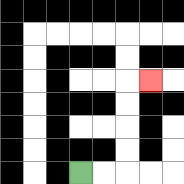{'start': '[3, 7]', 'end': '[6, 3]', 'path_directions': 'R,R,U,U,U,U,R', 'path_coordinates': '[[3, 7], [4, 7], [5, 7], [5, 6], [5, 5], [5, 4], [5, 3], [6, 3]]'}